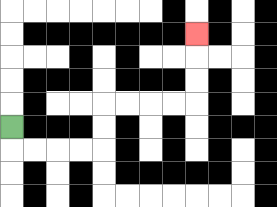{'start': '[0, 5]', 'end': '[8, 1]', 'path_directions': 'D,R,R,R,R,U,U,R,R,R,R,U,U,U', 'path_coordinates': '[[0, 5], [0, 6], [1, 6], [2, 6], [3, 6], [4, 6], [4, 5], [4, 4], [5, 4], [6, 4], [7, 4], [8, 4], [8, 3], [8, 2], [8, 1]]'}